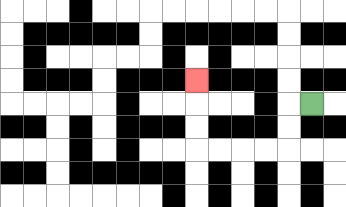{'start': '[13, 4]', 'end': '[8, 3]', 'path_directions': 'L,D,D,L,L,L,L,U,U,U', 'path_coordinates': '[[13, 4], [12, 4], [12, 5], [12, 6], [11, 6], [10, 6], [9, 6], [8, 6], [8, 5], [8, 4], [8, 3]]'}